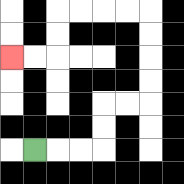{'start': '[1, 6]', 'end': '[0, 2]', 'path_directions': 'R,R,R,U,U,R,R,U,U,U,U,L,L,L,L,D,D,L,L', 'path_coordinates': '[[1, 6], [2, 6], [3, 6], [4, 6], [4, 5], [4, 4], [5, 4], [6, 4], [6, 3], [6, 2], [6, 1], [6, 0], [5, 0], [4, 0], [3, 0], [2, 0], [2, 1], [2, 2], [1, 2], [0, 2]]'}